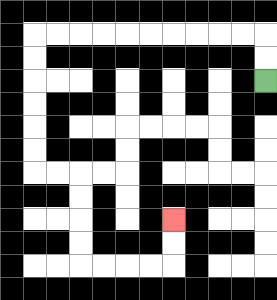{'start': '[11, 3]', 'end': '[7, 9]', 'path_directions': 'U,U,L,L,L,L,L,L,L,L,L,L,D,D,D,D,D,D,R,R,D,D,D,D,R,R,R,R,U,U', 'path_coordinates': '[[11, 3], [11, 2], [11, 1], [10, 1], [9, 1], [8, 1], [7, 1], [6, 1], [5, 1], [4, 1], [3, 1], [2, 1], [1, 1], [1, 2], [1, 3], [1, 4], [1, 5], [1, 6], [1, 7], [2, 7], [3, 7], [3, 8], [3, 9], [3, 10], [3, 11], [4, 11], [5, 11], [6, 11], [7, 11], [7, 10], [7, 9]]'}